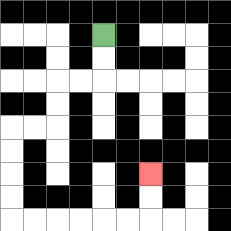{'start': '[4, 1]', 'end': '[6, 7]', 'path_directions': 'D,D,L,L,D,D,L,L,D,D,D,D,R,R,R,R,R,R,U,U', 'path_coordinates': '[[4, 1], [4, 2], [4, 3], [3, 3], [2, 3], [2, 4], [2, 5], [1, 5], [0, 5], [0, 6], [0, 7], [0, 8], [0, 9], [1, 9], [2, 9], [3, 9], [4, 9], [5, 9], [6, 9], [6, 8], [6, 7]]'}